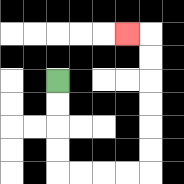{'start': '[2, 3]', 'end': '[5, 1]', 'path_directions': 'D,D,D,D,R,R,R,R,U,U,U,U,U,U,L', 'path_coordinates': '[[2, 3], [2, 4], [2, 5], [2, 6], [2, 7], [3, 7], [4, 7], [5, 7], [6, 7], [6, 6], [6, 5], [6, 4], [6, 3], [6, 2], [6, 1], [5, 1]]'}